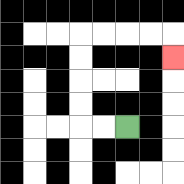{'start': '[5, 5]', 'end': '[7, 2]', 'path_directions': 'L,L,U,U,U,U,R,R,R,R,D', 'path_coordinates': '[[5, 5], [4, 5], [3, 5], [3, 4], [3, 3], [3, 2], [3, 1], [4, 1], [5, 1], [6, 1], [7, 1], [7, 2]]'}